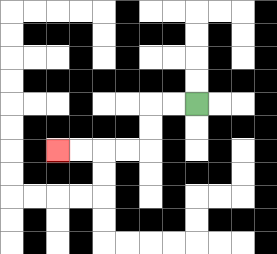{'start': '[8, 4]', 'end': '[2, 6]', 'path_directions': 'L,L,D,D,L,L,L,L', 'path_coordinates': '[[8, 4], [7, 4], [6, 4], [6, 5], [6, 6], [5, 6], [4, 6], [3, 6], [2, 6]]'}